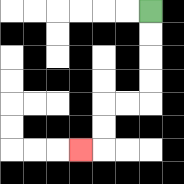{'start': '[6, 0]', 'end': '[3, 6]', 'path_directions': 'D,D,D,D,L,L,D,D,L', 'path_coordinates': '[[6, 0], [6, 1], [6, 2], [6, 3], [6, 4], [5, 4], [4, 4], [4, 5], [4, 6], [3, 6]]'}